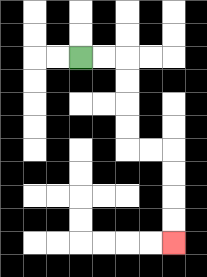{'start': '[3, 2]', 'end': '[7, 10]', 'path_directions': 'R,R,D,D,D,D,R,R,D,D,D,D', 'path_coordinates': '[[3, 2], [4, 2], [5, 2], [5, 3], [5, 4], [5, 5], [5, 6], [6, 6], [7, 6], [7, 7], [7, 8], [7, 9], [7, 10]]'}